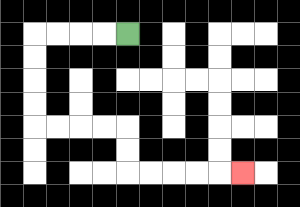{'start': '[5, 1]', 'end': '[10, 7]', 'path_directions': 'L,L,L,L,D,D,D,D,R,R,R,R,D,D,R,R,R,R,R', 'path_coordinates': '[[5, 1], [4, 1], [3, 1], [2, 1], [1, 1], [1, 2], [1, 3], [1, 4], [1, 5], [2, 5], [3, 5], [4, 5], [5, 5], [5, 6], [5, 7], [6, 7], [7, 7], [8, 7], [9, 7], [10, 7]]'}